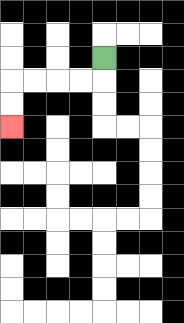{'start': '[4, 2]', 'end': '[0, 5]', 'path_directions': 'D,L,L,L,L,D,D', 'path_coordinates': '[[4, 2], [4, 3], [3, 3], [2, 3], [1, 3], [0, 3], [0, 4], [0, 5]]'}